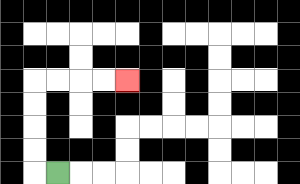{'start': '[2, 7]', 'end': '[5, 3]', 'path_directions': 'L,U,U,U,U,R,R,R,R', 'path_coordinates': '[[2, 7], [1, 7], [1, 6], [1, 5], [1, 4], [1, 3], [2, 3], [3, 3], [4, 3], [5, 3]]'}